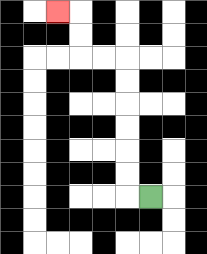{'start': '[6, 8]', 'end': '[2, 0]', 'path_directions': 'L,U,U,U,U,U,U,L,L,U,U,L', 'path_coordinates': '[[6, 8], [5, 8], [5, 7], [5, 6], [5, 5], [5, 4], [5, 3], [5, 2], [4, 2], [3, 2], [3, 1], [3, 0], [2, 0]]'}